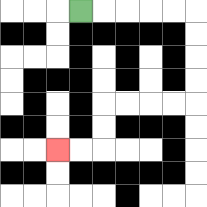{'start': '[3, 0]', 'end': '[2, 6]', 'path_directions': 'R,R,R,R,R,D,D,D,D,L,L,L,L,D,D,L,L', 'path_coordinates': '[[3, 0], [4, 0], [5, 0], [6, 0], [7, 0], [8, 0], [8, 1], [8, 2], [8, 3], [8, 4], [7, 4], [6, 4], [5, 4], [4, 4], [4, 5], [4, 6], [3, 6], [2, 6]]'}